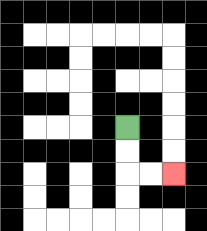{'start': '[5, 5]', 'end': '[7, 7]', 'path_directions': 'D,D,R,R', 'path_coordinates': '[[5, 5], [5, 6], [5, 7], [6, 7], [7, 7]]'}